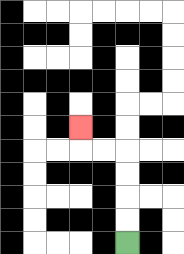{'start': '[5, 10]', 'end': '[3, 5]', 'path_directions': 'U,U,U,U,L,L,U', 'path_coordinates': '[[5, 10], [5, 9], [5, 8], [5, 7], [5, 6], [4, 6], [3, 6], [3, 5]]'}